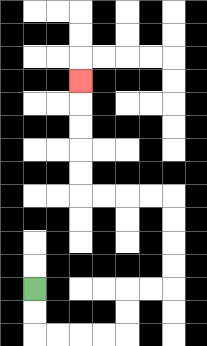{'start': '[1, 12]', 'end': '[3, 3]', 'path_directions': 'D,D,R,R,R,R,U,U,R,R,U,U,U,U,L,L,L,L,U,U,U,U,U', 'path_coordinates': '[[1, 12], [1, 13], [1, 14], [2, 14], [3, 14], [4, 14], [5, 14], [5, 13], [5, 12], [6, 12], [7, 12], [7, 11], [7, 10], [7, 9], [7, 8], [6, 8], [5, 8], [4, 8], [3, 8], [3, 7], [3, 6], [3, 5], [3, 4], [3, 3]]'}